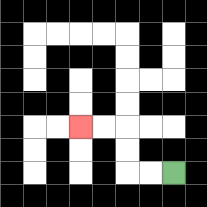{'start': '[7, 7]', 'end': '[3, 5]', 'path_directions': 'L,L,U,U,L,L', 'path_coordinates': '[[7, 7], [6, 7], [5, 7], [5, 6], [5, 5], [4, 5], [3, 5]]'}